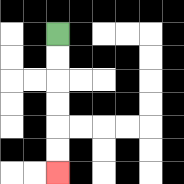{'start': '[2, 1]', 'end': '[2, 7]', 'path_directions': 'D,D,D,D,D,D', 'path_coordinates': '[[2, 1], [2, 2], [2, 3], [2, 4], [2, 5], [2, 6], [2, 7]]'}